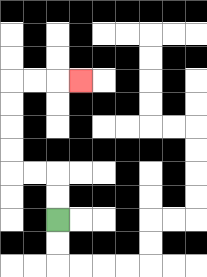{'start': '[2, 9]', 'end': '[3, 3]', 'path_directions': 'U,U,L,L,U,U,U,U,R,R,R', 'path_coordinates': '[[2, 9], [2, 8], [2, 7], [1, 7], [0, 7], [0, 6], [0, 5], [0, 4], [0, 3], [1, 3], [2, 3], [3, 3]]'}